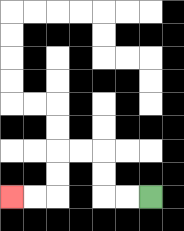{'start': '[6, 8]', 'end': '[0, 8]', 'path_directions': 'L,L,U,U,L,L,D,D,L,L', 'path_coordinates': '[[6, 8], [5, 8], [4, 8], [4, 7], [4, 6], [3, 6], [2, 6], [2, 7], [2, 8], [1, 8], [0, 8]]'}